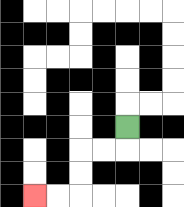{'start': '[5, 5]', 'end': '[1, 8]', 'path_directions': 'D,L,L,D,D,L,L', 'path_coordinates': '[[5, 5], [5, 6], [4, 6], [3, 6], [3, 7], [3, 8], [2, 8], [1, 8]]'}